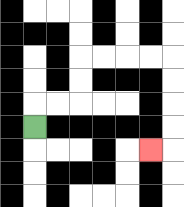{'start': '[1, 5]', 'end': '[6, 6]', 'path_directions': 'U,R,R,U,U,R,R,R,R,D,D,D,D,L', 'path_coordinates': '[[1, 5], [1, 4], [2, 4], [3, 4], [3, 3], [3, 2], [4, 2], [5, 2], [6, 2], [7, 2], [7, 3], [7, 4], [7, 5], [7, 6], [6, 6]]'}